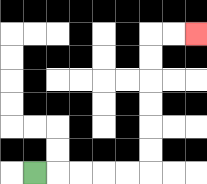{'start': '[1, 7]', 'end': '[8, 1]', 'path_directions': 'R,R,R,R,R,U,U,U,U,U,U,R,R', 'path_coordinates': '[[1, 7], [2, 7], [3, 7], [4, 7], [5, 7], [6, 7], [6, 6], [6, 5], [6, 4], [6, 3], [6, 2], [6, 1], [7, 1], [8, 1]]'}